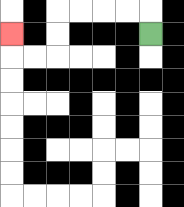{'start': '[6, 1]', 'end': '[0, 1]', 'path_directions': 'U,L,L,L,L,D,D,L,L,U', 'path_coordinates': '[[6, 1], [6, 0], [5, 0], [4, 0], [3, 0], [2, 0], [2, 1], [2, 2], [1, 2], [0, 2], [0, 1]]'}